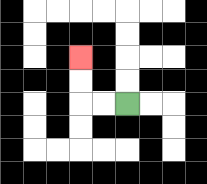{'start': '[5, 4]', 'end': '[3, 2]', 'path_directions': 'L,L,U,U', 'path_coordinates': '[[5, 4], [4, 4], [3, 4], [3, 3], [3, 2]]'}